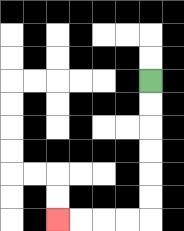{'start': '[6, 3]', 'end': '[2, 9]', 'path_directions': 'D,D,D,D,D,D,L,L,L,L', 'path_coordinates': '[[6, 3], [6, 4], [6, 5], [6, 6], [6, 7], [6, 8], [6, 9], [5, 9], [4, 9], [3, 9], [2, 9]]'}